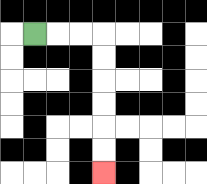{'start': '[1, 1]', 'end': '[4, 7]', 'path_directions': 'R,R,R,D,D,D,D,D,D', 'path_coordinates': '[[1, 1], [2, 1], [3, 1], [4, 1], [4, 2], [4, 3], [4, 4], [4, 5], [4, 6], [4, 7]]'}